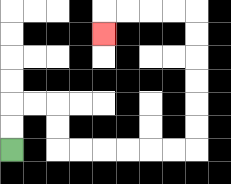{'start': '[0, 6]', 'end': '[4, 1]', 'path_directions': 'U,U,R,R,D,D,R,R,R,R,R,R,U,U,U,U,U,U,L,L,L,L,D', 'path_coordinates': '[[0, 6], [0, 5], [0, 4], [1, 4], [2, 4], [2, 5], [2, 6], [3, 6], [4, 6], [5, 6], [6, 6], [7, 6], [8, 6], [8, 5], [8, 4], [8, 3], [8, 2], [8, 1], [8, 0], [7, 0], [6, 0], [5, 0], [4, 0], [4, 1]]'}